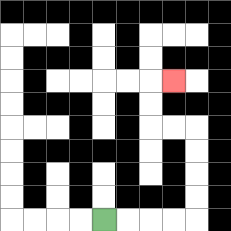{'start': '[4, 9]', 'end': '[7, 3]', 'path_directions': 'R,R,R,R,U,U,U,U,L,L,U,U,R', 'path_coordinates': '[[4, 9], [5, 9], [6, 9], [7, 9], [8, 9], [8, 8], [8, 7], [8, 6], [8, 5], [7, 5], [6, 5], [6, 4], [6, 3], [7, 3]]'}